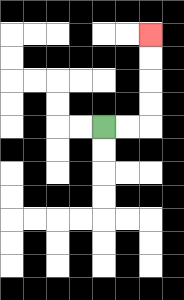{'start': '[4, 5]', 'end': '[6, 1]', 'path_directions': 'R,R,U,U,U,U', 'path_coordinates': '[[4, 5], [5, 5], [6, 5], [6, 4], [6, 3], [6, 2], [6, 1]]'}